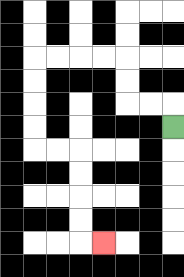{'start': '[7, 5]', 'end': '[4, 10]', 'path_directions': 'U,L,L,U,U,L,L,L,L,D,D,D,D,R,R,D,D,D,D,R', 'path_coordinates': '[[7, 5], [7, 4], [6, 4], [5, 4], [5, 3], [5, 2], [4, 2], [3, 2], [2, 2], [1, 2], [1, 3], [1, 4], [1, 5], [1, 6], [2, 6], [3, 6], [3, 7], [3, 8], [3, 9], [3, 10], [4, 10]]'}